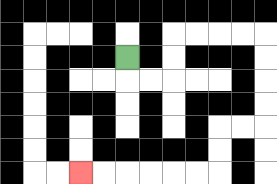{'start': '[5, 2]', 'end': '[3, 7]', 'path_directions': 'D,R,R,U,U,R,R,R,R,D,D,D,D,L,L,D,D,L,L,L,L,L,L', 'path_coordinates': '[[5, 2], [5, 3], [6, 3], [7, 3], [7, 2], [7, 1], [8, 1], [9, 1], [10, 1], [11, 1], [11, 2], [11, 3], [11, 4], [11, 5], [10, 5], [9, 5], [9, 6], [9, 7], [8, 7], [7, 7], [6, 7], [5, 7], [4, 7], [3, 7]]'}